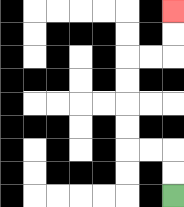{'start': '[7, 8]', 'end': '[7, 0]', 'path_directions': 'U,U,L,L,U,U,U,U,R,R,U,U', 'path_coordinates': '[[7, 8], [7, 7], [7, 6], [6, 6], [5, 6], [5, 5], [5, 4], [5, 3], [5, 2], [6, 2], [7, 2], [7, 1], [7, 0]]'}